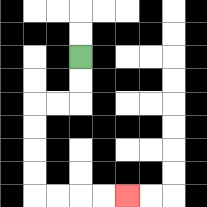{'start': '[3, 2]', 'end': '[5, 8]', 'path_directions': 'D,D,L,L,D,D,D,D,R,R,R,R', 'path_coordinates': '[[3, 2], [3, 3], [3, 4], [2, 4], [1, 4], [1, 5], [1, 6], [1, 7], [1, 8], [2, 8], [3, 8], [4, 8], [5, 8]]'}